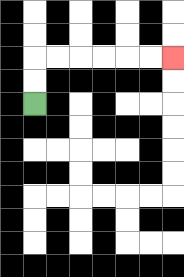{'start': '[1, 4]', 'end': '[7, 2]', 'path_directions': 'U,U,R,R,R,R,R,R', 'path_coordinates': '[[1, 4], [1, 3], [1, 2], [2, 2], [3, 2], [4, 2], [5, 2], [6, 2], [7, 2]]'}